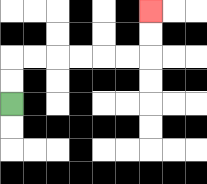{'start': '[0, 4]', 'end': '[6, 0]', 'path_directions': 'U,U,R,R,R,R,R,R,U,U', 'path_coordinates': '[[0, 4], [0, 3], [0, 2], [1, 2], [2, 2], [3, 2], [4, 2], [5, 2], [6, 2], [6, 1], [6, 0]]'}